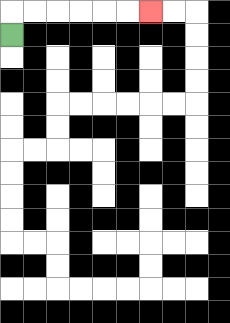{'start': '[0, 1]', 'end': '[6, 0]', 'path_directions': 'U,R,R,R,R,R,R', 'path_coordinates': '[[0, 1], [0, 0], [1, 0], [2, 0], [3, 0], [4, 0], [5, 0], [6, 0]]'}